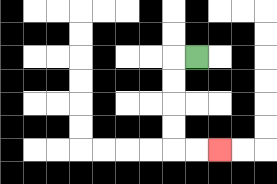{'start': '[8, 2]', 'end': '[9, 6]', 'path_directions': 'L,D,D,D,D,R,R', 'path_coordinates': '[[8, 2], [7, 2], [7, 3], [7, 4], [7, 5], [7, 6], [8, 6], [9, 6]]'}